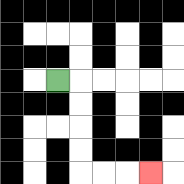{'start': '[2, 3]', 'end': '[6, 7]', 'path_directions': 'R,D,D,D,D,R,R,R', 'path_coordinates': '[[2, 3], [3, 3], [3, 4], [3, 5], [3, 6], [3, 7], [4, 7], [5, 7], [6, 7]]'}